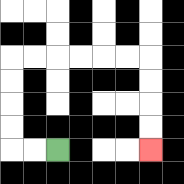{'start': '[2, 6]', 'end': '[6, 6]', 'path_directions': 'L,L,U,U,U,U,R,R,R,R,R,R,D,D,D,D', 'path_coordinates': '[[2, 6], [1, 6], [0, 6], [0, 5], [0, 4], [0, 3], [0, 2], [1, 2], [2, 2], [3, 2], [4, 2], [5, 2], [6, 2], [6, 3], [6, 4], [6, 5], [6, 6]]'}